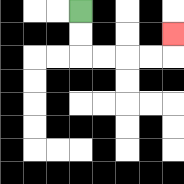{'start': '[3, 0]', 'end': '[7, 1]', 'path_directions': 'D,D,R,R,R,R,U', 'path_coordinates': '[[3, 0], [3, 1], [3, 2], [4, 2], [5, 2], [6, 2], [7, 2], [7, 1]]'}